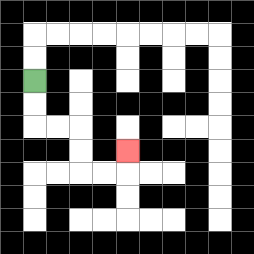{'start': '[1, 3]', 'end': '[5, 6]', 'path_directions': 'D,D,R,R,D,D,R,R,U', 'path_coordinates': '[[1, 3], [1, 4], [1, 5], [2, 5], [3, 5], [3, 6], [3, 7], [4, 7], [5, 7], [5, 6]]'}